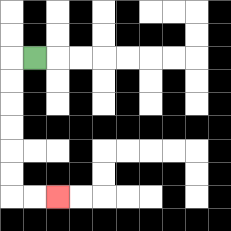{'start': '[1, 2]', 'end': '[2, 8]', 'path_directions': 'L,D,D,D,D,D,D,R,R', 'path_coordinates': '[[1, 2], [0, 2], [0, 3], [0, 4], [0, 5], [0, 6], [0, 7], [0, 8], [1, 8], [2, 8]]'}